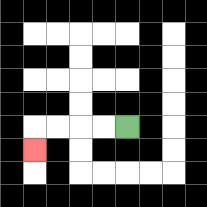{'start': '[5, 5]', 'end': '[1, 6]', 'path_directions': 'L,L,L,L,D', 'path_coordinates': '[[5, 5], [4, 5], [3, 5], [2, 5], [1, 5], [1, 6]]'}